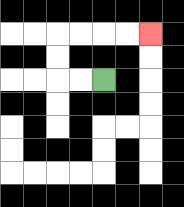{'start': '[4, 3]', 'end': '[6, 1]', 'path_directions': 'L,L,U,U,R,R,R,R', 'path_coordinates': '[[4, 3], [3, 3], [2, 3], [2, 2], [2, 1], [3, 1], [4, 1], [5, 1], [6, 1]]'}